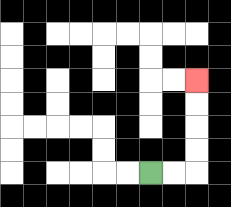{'start': '[6, 7]', 'end': '[8, 3]', 'path_directions': 'R,R,U,U,U,U', 'path_coordinates': '[[6, 7], [7, 7], [8, 7], [8, 6], [8, 5], [8, 4], [8, 3]]'}